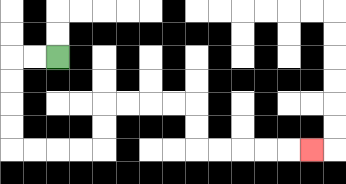{'start': '[2, 2]', 'end': '[13, 6]', 'path_directions': 'L,L,D,D,D,D,R,R,R,R,U,U,R,R,R,R,D,D,R,R,R,R,R', 'path_coordinates': '[[2, 2], [1, 2], [0, 2], [0, 3], [0, 4], [0, 5], [0, 6], [1, 6], [2, 6], [3, 6], [4, 6], [4, 5], [4, 4], [5, 4], [6, 4], [7, 4], [8, 4], [8, 5], [8, 6], [9, 6], [10, 6], [11, 6], [12, 6], [13, 6]]'}